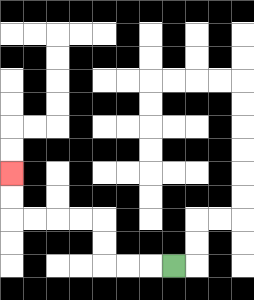{'start': '[7, 11]', 'end': '[0, 7]', 'path_directions': 'L,L,L,U,U,L,L,L,L,U,U', 'path_coordinates': '[[7, 11], [6, 11], [5, 11], [4, 11], [4, 10], [4, 9], [3, 9], [2, 9], [1, 9], [0, 9], [0, 8], [0, 7]]'}